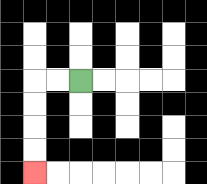{'start': '[3, 3]', 'end': '[1, 7]', 'path_directions': 'L,L,D,D,D,D', 'path_coordinates': '[[3, 3], [2, 3], [1, 3], [1, 4], [1, 5], [1, 6], [1, 7]]'}